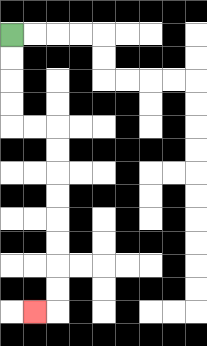{'start': '[0, 1]', 'end': '[1, 13]', 'path_directions': 'D,D,D,D,R,R,D,D,D,D,D,D,D,D,L', 'path_coordinates': '[[0, 1], [0, 2], [0, 3], [0, 4], [0, 5], [1, 5], [2, 5], [2, 6], [2, 7], [2, 8], [2, 9], [2, 10], [2, 11], [2, 12], [2, 13], [1, 13]]'}